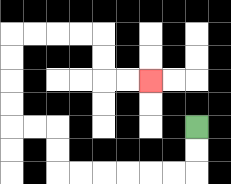{'start': '[8, 5]', 'end': '[6, 3]', 'path_directions': 'D,D,L,L,L,L,L,L,U,U,L,L,U,U,U,U,R,R,R,R,D,D,R,R', 'path_coordinates': '[[8, 5], [8, 6], [8, 7], [7, 7], [6, 7], [5, 7], [4, 7], [3, 7], [2, 7], [2, 6], [2, 5], [1, 5], [0, 5], [0, 4], [0, 3], [0, 2], [0, 1], [1, 1], [2, 1], [3, 1], [4, 1], [4, 2], [4, 3], [5, 3], [6, 3]]'}